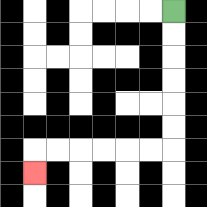{'start': '[7, 0]', 'end': '[1, 7]', 'path_directions': 'D,D,D,D,D,D,L,L,L,L,L,L,D', 'path_coordinates': '[[7, 0], [7, 1], [7, 2], [7, 3], [7, 4], [7, 5], [7, 6], [6, 6], [5, 6], [4, 6], [3, 6], [2, 6], [1, 6], [1, 7]]'}